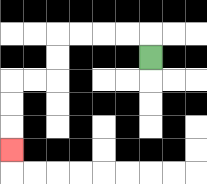{'start': '[6, 2]', 'end': '[0, 6]', 'path_directions': 'U,L,L,L,L,D,D,L,L,D,D,D', 'path_coordinates': '[[6, 2], [6, 1], [5, 1], [4, 1], [3, 1], [2, 1], [2, 2], [2, 3], [1, 3], [0, 3], [0, 4], [0, 5], [0, 6]]'}